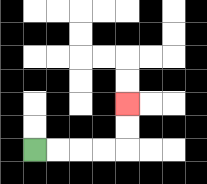{'start': '[1, 6]', 'end': '[5, 4]', 'path_directions': 'R,R,R,R,U,U', 'path_coordinates': '[[1, 6], [2, 6], [3, 6], [4, 6], [5, 6], [5, 5], [5, 4]]'}